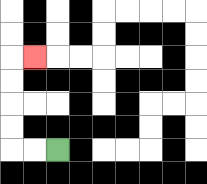{'start': '[2, 6]', 'end': '[1, 2]', 'path_directions': 'L,L,U,U,U,U,R', 'path_coordinates': '[[2, 6], [1, 6], [0, 6], [0, 5], [0, 4], [0, 3], [0, 2], [1, 2]]'}